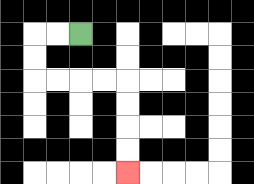{'start': '[3, 1]', 'end': '[5, 7]', 'path_directions': 'L,L,D,D,R,R,R,R,D,D,D,D', 'path_coordinates': '[[3, 1], [2, 1], [1, 1], [1, 2], [1, 3], [2, 3], [3, 3], [4, 3], [5, 3], [5, 4], [5, 5], [5, 6], [5, 7]]'}